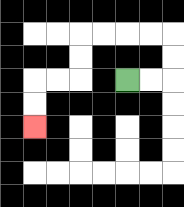{'start': '[5, 3]', 'end': '[1, 5]', 'path_directions': 'R,R,U,U,L,L,L,L,D,D,L,L,D,D', 'path_coordinates': '[[5, 3], [6, 3], [7, 3], [7, 2], [7, 1], [6, 1], [5, 1], [4, 1], [3, 1], [3, 2], [3, 3], [2, 3], [1, 3], [1, 4], [1, 5]]'}